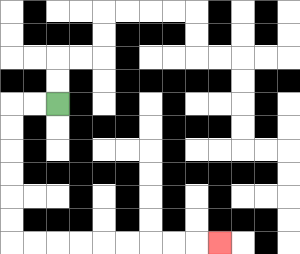{'start': '[2, 4]', 'end': '[9, 10]', 'path_directions': 'L,L,D,D,D,D,D,D,R,R,R,R,R,R,R,R,R', 'path_coordinates': '[[2, 4], [1, 4], [0, 4], [0, 5], [0, 6], [0, 7], [0, 8], [0, 9], [0, 10], [1, 10], [2, 10], [3, 10], [4, 10], [5, 10], [6, 10], [7, 10], [8, 10], [9, 10]]'}